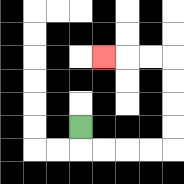{'start': '[3, 5]', 'end': '[4, 2]', 'path_directions': 'D,R,R,R,R,U,U,U,U,L,L,L', 'path_coordinates': '[[3, 5], [3, 6], [4, 6], [5, 6], [6, 6], [7, 6], [7, 5], [7, 4], [7, 3], [7, 2], [6, 2], [5, 2], [4, 2]]'}